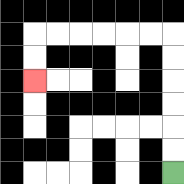{'start': '[7, 7]', 'end': '[1, 3]', 'path_directions': 'U,U,U,U,U,U,L,L,L,L,L,L,D,D', 'path_coordinates': '[[7, 7], [7, 6], [7, 5], [7, 4], [7, 3], [7, 2], [7, 1], [6, 1], [5, 1], [4, 1], [3, 1], [2, 1], [1, 1], [1, 2], [1, 3]]'}